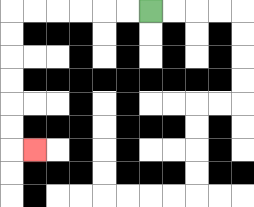{'start': '[6, 0]', 'end': '[1, 6]', 'path_directions': 'L,L,L,L,L,L,D,D,D,D,D,D,R', 'path_coordinates': '[[6, 0], [5, 0], [4, 0], [3, 0], [2, 0], [1, 0], [0, 0], [0, 1], [0, 2], [0, 3], [0, 4], [0, 5], [0, 6], [1, 6]]'}